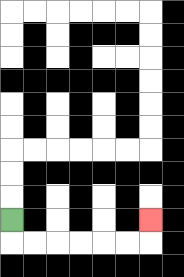{'start': '[0, 9]', 'end': '[6, 9]', 'path_directions': 'D,R,R,R,R,R,R,U', 'path_coordinates': '[[0, 9], [0, 10], [1, 10], [2, 10], [3, 10], [4, 10], [5, 10], [6, 10], [6, 9]]'}